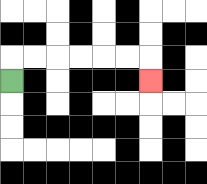{'start': '[0, 3]', 'end': '[6, 3]', 'path_directions': 'U,R,R,R,R,R,R,D', 'path_coordinates': '[[0, 3], [0, 2], [1, 2], [2, 2], [3, 2], [4, 2], [5, 2], [6, 2], [6, 3]]'}